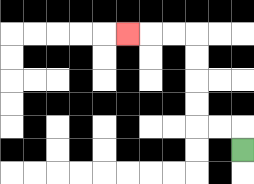{'start': '[10, 6]', 'end': '[5, 1]', 'path_directions': 'U,L,L,U,U,U,U,L,L,L', 'path_coordinates': '[[10, 6], [10, 5], [9, 5], [8, 5], [8, 4], [8, 3], [8, 2], [8, 1], [7, 1], [6, 1], [5, 1]]'}